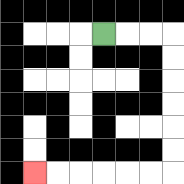{'start': '[4, 1]', 'end': '[1, 7]', 'path_directions': 'R,R,R,D,D,D,D,D,D,L,L,L,L,L,L', 'path_coordinates': '[[4, 1], [5, 1], [6, 1], [7, 1], [7, 2], [7, 3], [7, 4], [7, 5], [7, 6], [7, 7], [6, 7], [5, 7], [4, 7], [3, 7], [2, 7], [1, 7]]'}